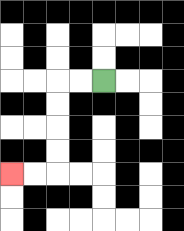{'start': '[4, 3]', 'end': '[0, 7]', 'path_directions': 'L,L,D,D,D,D,L,L', 'path_coordinates': '[[4, 3], [3, 3], [2, 3], [2, 4], [2, 5], [2, 6], [2, 7], [1, 7], [0, 7]]'}